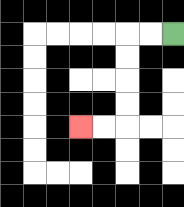{'start': '[7, 1]', 'end': '[3, 5]', 'path_directions': 'L,L,D,D,D,D,L,L', 'path_coordinates': '[[7, 1], [6, 1], [5, 1], [5, 2], [5, 3], [5, 4], [5, 5], [4, 5], [3, 5]]'}